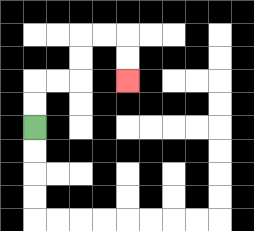{'start': '[1, 5]', 'end': '[5, 3]', 'path_directions': 'U,U,R,R,U,U,R,R,D,D', 'path_coordinates': '[[1, 5], [1, 4], [1, 3], [2, 3], [3, 3], [3, 2], [3, 1], [4, 1], [5, 1], [5, 2], [5, 3]]'}